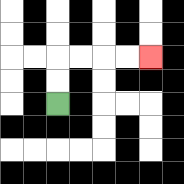{'start': '[2, 4]', 'end': '[6, 2]', 'path_directions': 'U,U,R,R,R,R', 'path_coordinates': '[[2, 4], [2, 3], [2, 2], [3, 2], [4, 2], [5, 2], [6, 2]]'}